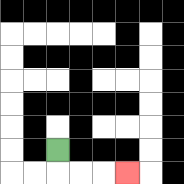{'start': '[2, 6]', 'end': '[5, 7]', 'path_directions': 'D,R,R,R', 'path_coordinates': '[[2, 6], [2, 7], [3, 7], [4, 7], [5, 7]]'}